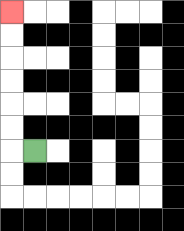{'start': '[1, 6]', 'end': '[0, 0]', 'path_directions': 'L,U,U,U,U,U,U', 'path_coordinates': '[[1, 6], [0, 6], [0, 5], [0, 4], [0, 3], [0, 2], [0, 1], [0, 0]]'}